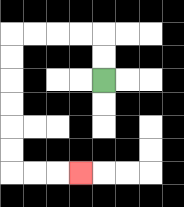{'start': '[4, 3]', 'end': '[3, 7]', 'path_directions': 'U,U,L,L,L,L,D,D,D,D,D,D,R,R,R', 'path_coordinates': '[[4, 3], [4, 2], [4, 1], [3, 1], [2, 1], [1, 1], [0, 1], [0, 2], [0, 3], [0, 4], [0, 5], [0, 6], [0, 7], [1, 7], [2, 7], [3, 7]]'}